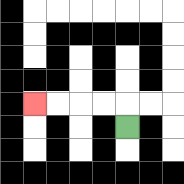{'start': '[5, 5]', 'end': '[1, 4]', 'path_directions': 'U,L,L,L,L', 'path_coordinates': '[[5, 5], [5, 4], [4, 4], [3, 4], [2, 4], [1, 4]]'}